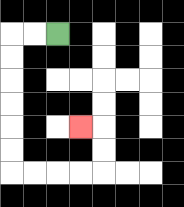{'start': '[2, 1]', 'end': '[3, 5]', 'path_directions': 'L,L,D,D,D,D,D,D,R,R,R,R,U,U,L', 'path_coordinates': '[[2, 1], [1, 1], [0, 1], [0, 2], [0, 3], [0, 4], [0, 5], [0, 6], [0, 7], [1, 7], [2, 7], [3, 7], [4, 7], [4, 6], [4, 5], [3, 5]]'}